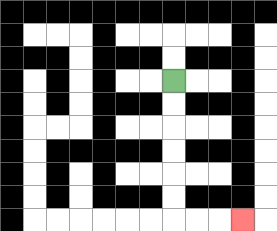{'start': '[7, 3]', 'end': '[10, 9]', 'path_directions': 'D,D,D,D,D,D,R,R,R', 'path_coordinates': '[[7, 3], [7, 4], [7, 5], [7, 6], [7, 7], [7, 8], [7, 9], [8, 9], [9, 9], [10, 9]]'}